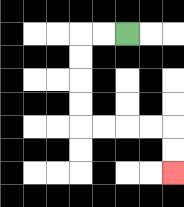{'start': '[5, 1]', 'end': '[7, 7]', 'path_directions': 'L,L,D,D,D,D,R,R,R,R,D,D', 'path_coordinates': '[[5, 1], [4, 1], [3, 1], [3, 2], [3, 3], [3, 4], [3, 5], [4, 5], [5, 5], [6, 5], [7, 5], [7, 6], [7, 7]]'}